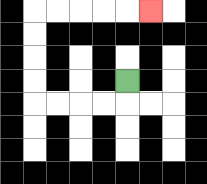{'start': '[5, 3]', 'end': '[6, 0]', 'path_directions': 'D,L,L,L,L,U,U,U,U,R,R,R,R,R', 'path_coordinates': '[[5, 3], [5, 4], [4, 4], [3, 4], [2, 4], [1, 4], [1, 3], [1, 2], [1, 1], [1, 0], [2, 0], [3, 0], [4, 0], [5, 0], [6, 0]]'}